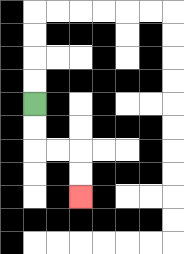{'start': '[1, 4]', 'end': '[3, 8]', 'path_directions': 'D,D,R,R,D,D', 'path_coordinates': '[[1, 4], [1, 5], [1, 6], [2, 6], [3, 6], [3, 7], [3, 8]]'}